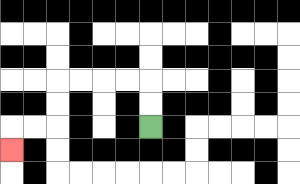{'start': '[6, 5]', 'end': '[0, 6]', 'path_directions': 'U,U,L,L,L,L,D,D,L,L,D', 'path_coordinates': '[[6, 5], [6, 4], [6, 3], [5, 3], [4, 3], [3, 3], [2, 3], [2, 4], [2, 5], [1, 5], [0, 5], [0, 6]]'}